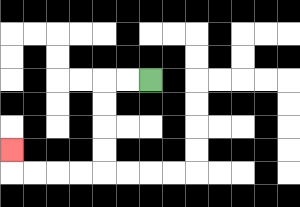{'start': '[6, 3]', 'end': '[0, 6]', 'path_directions': 'L,L,D,D,D,D,L,L,L,L,U', 'path_coordinates': '[[6, 3], [5, 3], [4, 3], [4, 4], [4, 5], [4, 6], [4, 7], [3, 7], [2, 7], [1, 7], [0, 7], [0, 6]]'}